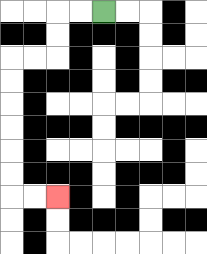{'start': '[4, 0]', 'end': '[2, 8]', 'path_directions': 'L,L,D,D,L,L,D,D,D,D,D,D,R,R', 'path_coordinates': '[[4, 0], [3, 0], [2, 0], [2, 1], [2, 2], [1, 2], [0, 2], [0, 3], [0, 4], [0, 5], [0, 6], [0, 7], [0, 8], [1, 8], [2, 8]]'}